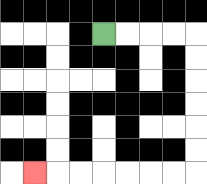{'start': '[4, 1]', 'end': '[1, 7]', 'path_directions': 'R,R,R,R,D,D,D,D,D,D,L,L,L,L,L,L,L', 'path_coordinates': '[[4, 1], [5, 1], [6, 1], [7, 1], [8, 1], [8, 2], [8, 3], [8, 4], [8, 5], [8, 6], [8, 7], [7, 7], [6, 7], [5, 7], [4, 7], [3, 7], [2, 7], [1, 7]]'}